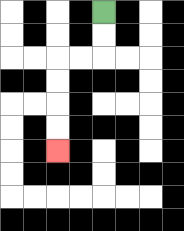{'start': '[4, 0]', 'end': '[2, 6]', 'path_directions': 'D,D,L,L,D,D,D,D', 'path_coordinates': '[[4, 0], [4, 1], [4, 2], [3, 2], [2, 2], [2, 3], [2, 4], [2, 5], [2, 6]]'}